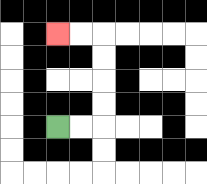{'start': '[2, 5]', 'end': '[2, 1]', 'path_directions': 'R,R,U,U,U,U,L,L', 'path_coordinates': '[[2, 5], [3, 5], [4, 5], [4, 4], [4, 3], [4, 2], [4, 1], [3, 1], [2, 1]]'}